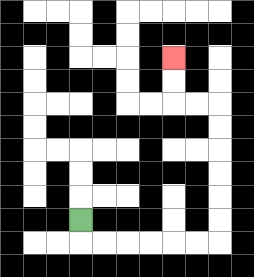{'start': '[3, 9]', 'end': '[7, 2]', 'path_directions': 'D,R,R,R,R,R,R,U,U,U,U,U,U,L,L,U,U', 'path_coordinates': '[[3, 9], [3, 10], [4, 10], [5, 10], [6, 10], [7, 10], [8, 10], [9, 10], [9, 9], [9, 8], [9, 7], [9, 6], [9, 5], [9, 4], [8, 4], [7, 4], [7, 3], [7, 2]]'}